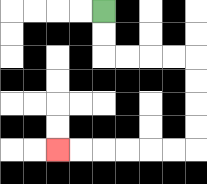{'start': '[4, 0]', 'end': '[2, 6]', 'path_directions': 'D,D,R,R,R,R,D,D,D,D,L,L,L,L,L,L', 'path_coordinates': '[[4, 0], [4, 1], [4, 2], [5, 2], [6, 2], [7, 2], [8, 2], [8, 3], [8, 4], [8, 5], [8, 6], [7, 6], [6, 6], [5, 6], [4, 6], [3, 6], [2, 6]]'}